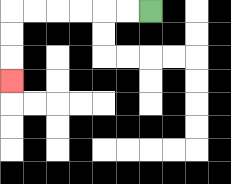{'start': '[6, 0]', 'end': '[0, 3]', 'path_directions': 'L,L,L,L,L,L,D,D,D', 'path_coordinates': '[[6, 0], [5, 0], [4, 0], [3, 0], [2, 0], [1, 0], [0, 0], [0, 1], [0, 2], [0, 3]]'}